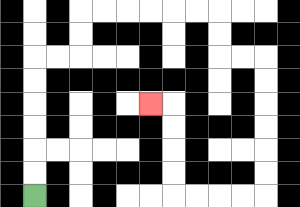{'start': '[1, 8]', 'end': '[6, 4]', 'path_directions': 'U,U,U,U,U,U,R,R,U,U,R,R,R,R,R,R,D,D,R,R,D,D,D,D,D,D,L,L,L,L,U,U,U,U,L', 'path_coordinates': '[[1, 8], [1, 7], [1, 6], [1, 5], [1, 4], [1, 3], [1, 2], [2, 2], [3, 2], [3, 1], [3, 0], [4, 0], [5, 0], [6, 0], [7, 0], [8, 0], [9, 0], [9, 1], [9, 2], [10, 2], [11, 2], [11, 3], [11, 4], [11, 5], [11, 6], [11, 7], [11, 8], [10, 8], [9, 8], [8, 8], [7, 8], [7, 7], [7, 6], [7, 5], [7, 4], [6, 4]]'}